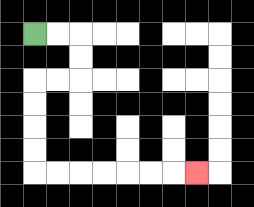{'start': '[1, 1]', 'end': '[8, 7]', 'path_directions': 'R,R,D,D,L,L,D,D,D,D,R,R,R,R,R,R,R', 'path_coordinates': '[[1, 1], [2, 1], [3, 1], [3, 2], [3, 3], [2, 3], [1, 3], [1, 4], [1, 5], [1, 6], [1, 7], [2, 7], [3, 7], [4, 7], [5, 7], [6, 7], [7, 7], [8, 7]]'}